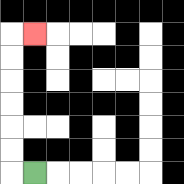{'start': '[1, 7]', 'end': '[1, 1]', 'path_directions': 'L,U,U,U,U,U,U,R', 'path_coordinates': '[[1, 7], [0, 7], [0, 6], [0, 5], [0, 4], [0, 3], [0, 2], [0, 1], [1, 1]]'}